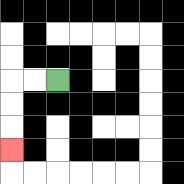{'start': '[2, 3]', 'end': '[0, 6]', 'path_directions': 'L,L,D,D,D', 'path_coordinates': '[[2, 3], [1, 3], [0, 3], [0, 4], [0, 5], [0, 6]]'}